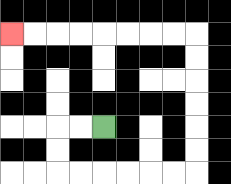{'start': '[4, 5]', 'end': '[0, 1]', 'path_directions': 'L,L,D,D,R,R,R,R,R,R,U,U,U,U,U,U,L,L,L,L,L,L,L,L', 'path_coordinates': '[[4, 5], [3, 5], [2, 5], [2, 6], [2, 7], [3, 7], [4, 7], [5, 7], [6, 7], [7, 7], [8, 7], [8, 6], [8, 5], [8, 4], [8, 3], [8, 2], [8, 1], [7, 1], [6, 1], [5, 1], [4, 1], [3, 1], [2, 1], [1, 1], [0, 1]]'}